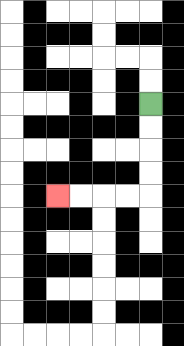{'start': '[6, 4]', 'end': '[2, 8]', 'path_directions': 'D,D,D,D,L,L,L,L', 'path_coordinates': '[[6, 4], [6, 5], [6, 6], [6, 7], [6, 8], [5, 8], [4, 8], [3, 8], [2, 8]]'}